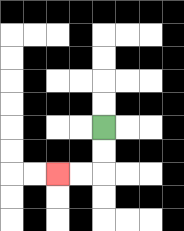{'start': '[4, 5]', 'end': '[2, 7]', 'path_directions': 'D,D,L,L', 'path_coordinates': '[[4, 5], [4, 6], [4, 7], [3, 7], [2, 7]]'}